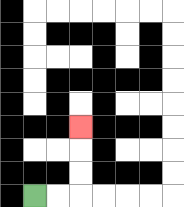{'start': '[1, 8]', 'end': '[3, 5]', 'path_directions': 'R,R,U,U,U', 'path_coordinates': '[[1, 8], [2, 8], [3, 8], [3, 7], [3, 6], [3, 5]]'}